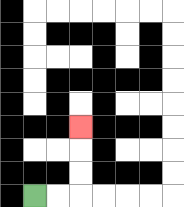{'start': '[1, 8]', 'end': '[3, 5]', 'path_directions': 'R,R,U,U,U', 'path_coordinates': '[[1, 8], [2, 8], [3, 8], [3, 7], [3, 6], [3, 5]]'}